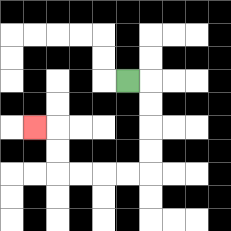{'start': '[5, 3]', 'end': '[1, 5]', 'path_directions': 'R,D,D,D,D,L,L,L,L,U,U,L', 'path_coordinates': '[[5, 3], [6, 3], [6, 4], [6, 5], [6, 6], [6, 7], [5, 7], [4, 7], [3, 7], [2, 7], [2, 6], [2, 5], [1, 5]]'}